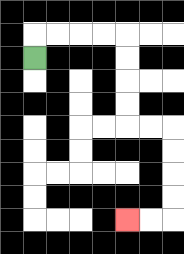{'start': '[1, 2]', 'end': '[5, 9]', 'path_directions': 'U,R,R,R,R,D,D,D,D,R,R,D,D,D,D,L,L', 'path_coordinates': '[[1, 2], [1, 1], [2, 1], [3, 1], [4, 1], [5, 1], [5, 2], [5, 3], [5, 4], [5, 5], [6, 5], [7, 5], [7, 6], [7, 7], [7, 8], [7, 9], [6, 9], [5, 9]]'}